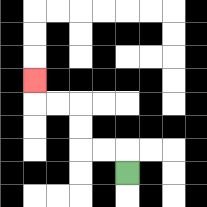{'start': '[5, 7]', 'end': '[1, 3]', 'path_directions': 'U,L,L,U,U,L,L,U', 'path_coordinates': '[[5, 7], [5, 6], [4, 6], [3, 6], [3, 5], [3, 4], [2, 4], [1, 4], [1, 3]]'}